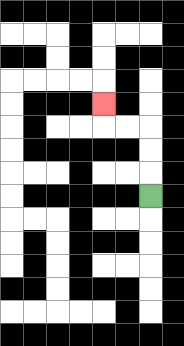{'start': '[6, 8]', 'end': '[4, 4]', 'path_directions': 'U,U,U,L,L,U', 'path_coordinates': '[[6, 8], [6, 7], [6, 6], [6, 5], [5, 5], [4, 5], [4, 4]]'}